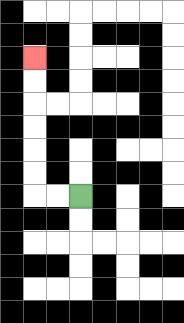{'start': '[3, 8]', 'end': '[1, 2]', 'path_directions': 'L,L,U,U,U,U,U,U', 'path_coordinates': '[[3, 8], [2, 8], [1, 8], [1, 7], [1, 6], [1, 5], [1, 4], [1, 3], [1, 2]]'}